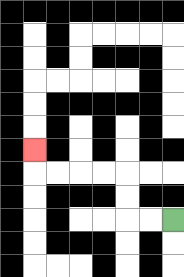{'start': '[7, 9]', 'end': '[1, 6]', 'path_directions': 'L,L,U,U,L,L,L,L,U', 'path_coordinates': '[[7, 9], [6, 9], [5, 9], [5, 8], [5, 7], [4, 7], [3, 7], [2, 7], [1, 7], [1, 6]]'}